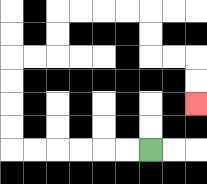{'start': '[6, 6]', 'end': '[8, 4]', 'path_directions': 'L,L,L,L,L,L,U,U,U,U,R,R,U,U,R,R,R,R,D,D,R,R,D,D', 'path_coordinates': '[[6, 6], [5, 6], [4, 6], [3, 6], [2, 6], [1, 6], [0, 6], [0, 5], [0, 4], [0, 3], [0, 2], [1, 2], [2, 2], [2, 1], [2, 0], [3, 0], [4, 0], [5, 0], [6, 0], [6, 1], [6, 2], [7, 2], [8, 2], [8, 3], [8, 4]]'}